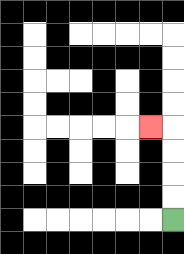{'start': '[7, 9]', 'end': '[6, 5]', 'path_directions': 'U,U,U,U,L', 'path_coordinates': '[[7, 9], [7, 8], [7, 7], [7, 6], [7, 5], [6, 5]]'}